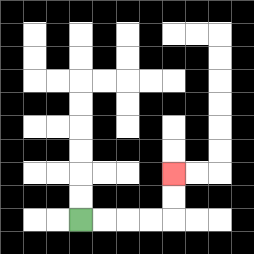{'start': '[3, 9]', 'end': '[7, 7]', 'path_directions': 'R,R,R,R,U,U', 'path_coordinates': '[[3, 9], [4, 9], [5, 9], [6, 9], [7, 9], [7, 8], [7, 7]]'}